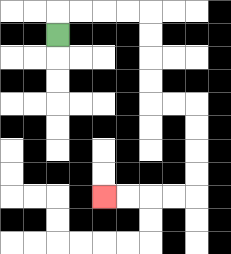{'start': '[2, 1]', 'end': '[4, 8]', 'path_directions': 'U,R,R,R,R,D,D,D,D,R,R,D,D,D,D,L,L,L,L', 'path_coordinates': '[[2, 1], [2, 0], [3, 0], [4, 0], [5, 0], [6, 0], [6, 1], [6, 2], [6, 3], [6, 4], [7, 4], [8, 4], [8, 5], [8, 6], [8, 7], [8, 8], [7, 8], [6, 8], [5, 8], [4, 8]]'}